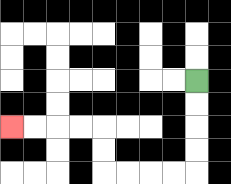{'start': '[8, 3]', 'end': '[0, 5]', 'path_directions': 'D,D,D,D,L,L,L,L,U,U,L,L,L,L', 'path_coordinates': '[[8, 3], [8, 4], [8, 5], [8, 6], [8, 7], [7, 7], [6, 7], [5, 7], [4, 7], [4, 6], [4, 5], [3, 5], [2, 5], [1, 5], [0, 5]]'}